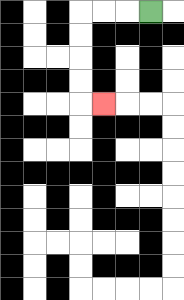{'start': '[6, 0]', 'end': '[4, 4]', 'path_directions': 'L,L,L,D,D,D,D,R', 'path_coordinates': '[[6, 0], [5, 0], [4, 0], [3, 0], [3, 1], [3, 2], [3, 3], [3, 4], [4, 4]]'}